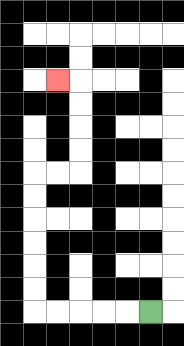{'start': '[6, 13]', 'end': '[2, 3]', 'path_directions': 'L,L,L,L,L,U,U,U,U,U,U,R,R,U,U,U,U,L', 'path_coordinates': '[[6, 13], [5, 13], [4, 13], [3, 13], [2, 13], [1, 13], [1, 12], [1, 11], [1, 10], [1, 9], [1, 8], [1, 7], [2, 7], [3, 7], [3, 6], [3, 5], [3, 4], [3, 3], [2, 3]]'}